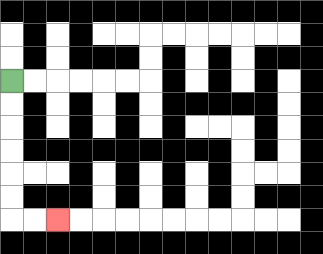{'start': '[0, 3]', 'end': '[2, 9]', 'path_directions': 'D,D,D,D,D,D,R,R', 'path_coordinates': '[[0, 3], [0, 4], [0, 5], [0, 6], [0, 7], [0, 8], [0, 9], [1, 9], [2, 9]]'}